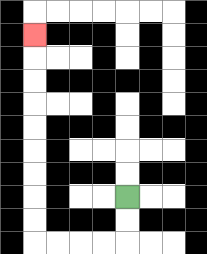{'start': '[5, 8]', 'end': '[1, 1]', 'path_directions': 'D,D,L,L,L,L,U,U,U,U,U,U,U,U,U', 'path_coordinates': '[[5, 8], [5, 9], [5, 10], [4, 10], [3, 10], [2, 10], [1, 10], [1, 9], [1, 8], [1, 7], [1, 6], [1, 5], [1, 4], [1, 3], [1, 2], [1, 1]]'}